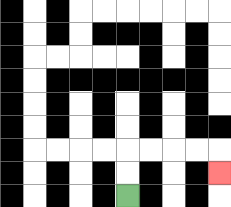{'start': '[5, 8]', 'end': '[9, 7]', 'path_directions': 'U,U,R,R,R,R,D', 'path_coordinates': '[[5, 8], [5, 7], [5, 6], [6, 6], [7, 6], [8, 6], [9, 6], [9, 7]]'}